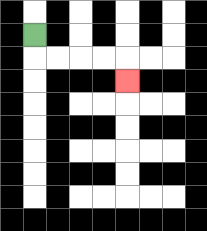{'start': '[1, 1]', 'end': '[5, 3]', 'path_directions': 'D,R,R,R,R,D', 'path_coordinates': '[[1, 1], [1, 2], [2, 2], [3, 2], [4, 2], [5, 2], [5, 3]]'}